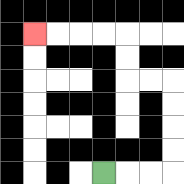{'start': '[4, 7]', 'end': '[1, 1]', 'path_directions': 'R,R,R,U,U,U,U,L,L,U,U,L,L,L,L', 'path_coordinates': '[[4, 7], [5, 7], [6, 7], [7, 7], [7, 6], [7, 5], [7, 4], [7, 3], [6, 3], [5, 3], [5, 2], [5, 1], [4, 1], [3, 1], [2, 1], [1, 1]]'}